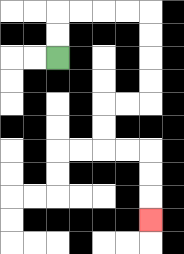{'start': '[2, 2]', 'end': '[6, 9]', 'path_directions': 'U,U,R,R,R,R,D,D,D,D,L,L,D,D,R,R,D,D,D', 'path_coordinates': '[[2, 2], [2, 1], [2, 0], [3, 0], [4, 0], [5, 0], [6, 0], [6, 1], [6, 2], [6, 3], [6, 4], [5, 4], [4, 4], [4, 5], [4, 6], [5, 6], [6, 6], [6, 7], [6, 8], [6, 9]]'}